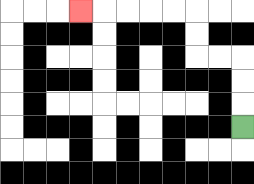{'start': '[10, 5]', 'end': '[3, 0]', 'path_directions': 'U,U,U,L,L,U,U,L,L,L,L,L', 'path_coordinates': '[[10, 5], [10, 4], [10, 3], [10, 2], [9, 2], [8, 2], [8, 1], [8, 0], [7, 0], [6, 0], [5, 0], [4, 0], [3, 0]]'}